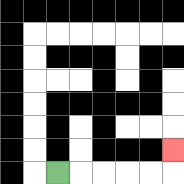{'start': '[2, 7]', 'end': '[7, 6]', 'path_directions': 'R,R,R,R,R,U', 'path_coordinates': '[[2, 7], [3, 7], [4, 7], [5, 7], [6, 7], [7, 7], [7, 6]]'}